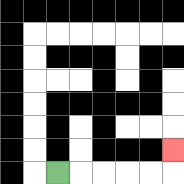{'start': '[2, 7]', 'end': '[7, 6]', 'path_directions': 'R,R,R,R,R,U', 'path_coordinates': '[[2, 7], [3, 7], [4, 7], [5, 7], [6, 7], [7, 7], [7, 6]]'}